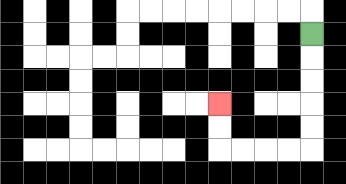{'start': '[13, 1]', 'end': '[9, 4]', 'path_directions': 'D,D,D,D,D,L,L,L,L,U,U', 'path_coordinates': '[[13, 1], [13, 2], [13, 3], [13, 4], [13, 5], [13, 6], [12, 6], [11, 6], [10, 6], [9, 6], [9, 5], [9, 4]]'}